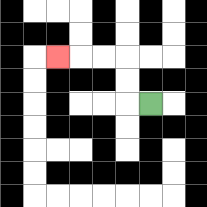{'start': '[6, 4]', 'end': '[2, 2]', 'path_directions': 'L,U,U,L,L,L', 'path_coordinates': '[[6, 4], [5, 4], [5, 3], [5, 2], [4, 2], [3, 2], [2, 2]]'}